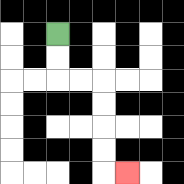{'start': '[2, 1]', 'end': '[5, 7]', 'path_directions': 'D,D,R,R,D,D,D,D,R', 'path_coordinates': '[[2, 1], [2, 2], [2, 3], [3, 3], [4, 3], [4, 4], [4, 5], [4, 6], [4, 7], [5, 7]]'}